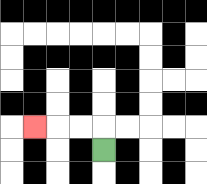{'start': '[4, 6]', 'end': '[1, 5]', 'path_directions': 'U,L,L,L', 'path_coordinates': '[[4, 6], [4, 5], [3, 5], [2, 5], [1, 5]]'}